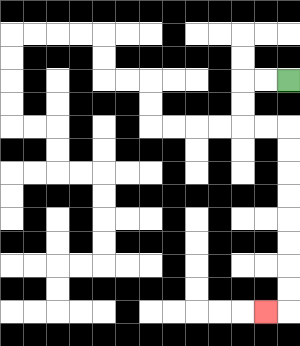{'start': '[12, 3]', 'end': '[11, 13]', 'path_directions': 'L,L,D,D,R,R,D,D,D,D,D,D,D,D,L', 'path_coordinates': '[[12, 3], [11, 3], [10, 3], [10, 4], [10, 5], [11, 5], [12, 5], [12, 6], [12, 7], [12, 8], [12, 9], [12, 10], [12, 11], [12, 12], [12, 13], [11, 13]]'}